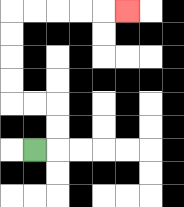{'start': '[1, 6]', 'end': '[5, 0]', 'path_directions': 'R,U,U,L,L,U,U,U,U,R,R,R,R,R', 'path_coordinates': '[[1, 6], [2, 6], [2, 5], [2, 4], [1, 4], [0, 4], [0, 3], [0, 2], [0, 1], [0, 0], [1, 0], [2, 0], [3, 0], [4, 0], [5, 0]]'}